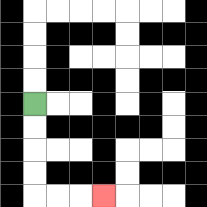{'start': '[1, 4]', 'end': '[4, 8]', 'path_directions': 'D,D,D,D,R,R,R', 'path_coordinates': '[[1, 4], [1, 5], [1, 6], [1, 7], [1, 8], [2, 8], [3, 8], [4, 8]]'}